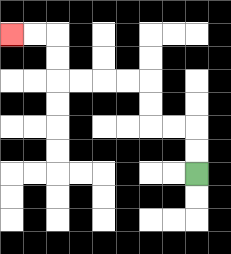{'start': '[8, 7]', 'end': '[0, 1]', 'path_directions': 'U,U,L,L,U,U,L,L,L,L,U,U,L,L', 'path_coordinates': '[[8, 7], [8, 6], [8, 5], [7, 5], [6, 5], [6, 4], [6, 3], [5, 3], [4, 3], [3, 3], [2, 3], [2, 2], [2, 1], [1, 1], [0, 1]]'}